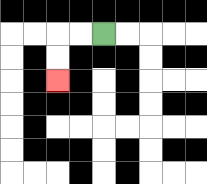{'start': '[4, 1]', 'end': '[2, 3]', 'path_directions': 'L,L,D,D', 'path_coordinates': '[[4, 1], [3, 1], [2, 1], [2, 2], [2, 3]]'}